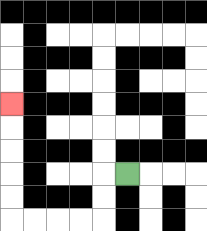{'start': '[5, 7]', 'end': '[0, 4]', 'path_directions': 'L,D,D,L,L,L,L,U,U,U,U,U', 'path_coordinates': '[[5, 7], [4, 7], [4, 8], [4, 9], [3, 9], [2, 9], [1, 9], [0, 9], [0, 8], [0, 7], [0, 6], [0, 5], [0, 4]]'}